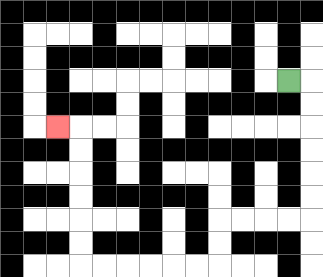{'start': '[12, 3]', 'end': '[2, 5]', 'path_directions': 'R,D,D,D,D,D,D,L,L,L,L,D,D,L,L,L,L,L,L,U,U,U,U,U,U,L', 'path_coordinates': '[[12, 3], [13, 3], [13, 4], [13, 5], [13, 6], [13, 7], [13, 8], [13, 9], [12, 9], [11, 9], [10, 9], [9, 9], [9, 10], [9, 11], [8, 11], [7, 11], [6, 11], [5, 11], [4, 11], [3, 11], [3, 10], [3, 9], [3, 8], [3, 7], [3, 6], [3, 5], [2, 5]]'}